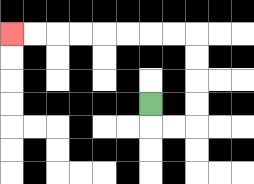{'start': '[6, 4]', 'end': '[0, 1]', 'path_directions': 'D,R,R,U,U,U,U,L,L,L,L,L,L,L,L', 'path_coordinates': '[[6, 4], [6, 5], [7, 5], [8, 5], [8, 4], [8, 3], [8, 2], [8, 1], [7, 1], [6, 1], [5, 1], [4, 1], [3, 1], [2, 1], [1, 1], [0, 1]]'}